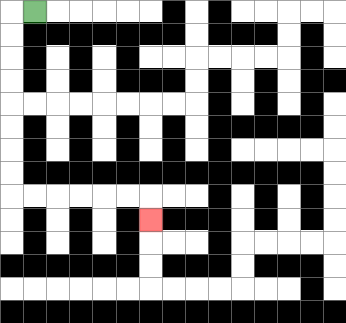{'start': '[1, 0]', 'end': '[6, 9]', 'path_directions': 'L,D,D,D,D,D,D,D,D,R,R,R,R,R,R,D', 'path_coordinates': '[[1, 0], [0, 0], [0, 1], [0, 2], [0, 3], [0, 4], [0, 5], [0, 6], [0, 7], [0, 8], [1, 8], [2, 8], [3, 8], [4, 8], [5, 8], [6, 8], [6, 9]]'}